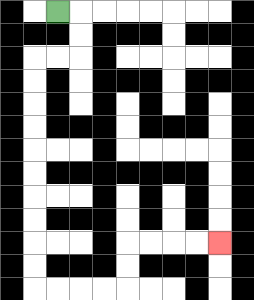{'start': '[2, 0]', 'end': '[9, 10]', 'path_directions': 'R,D,D,L,L,D,D,D,D,D,D,D,D,D,D,R,R,R,R,U,U,R,R,R,R', 'path_coordinates': '[[2, 0], [3, 0], [3, 1], [3, 2], [2, 2], [1, 2], [1, 3], [1, 4], [1, 5], [1, 6], [1, 7], [1, 8], [1, 9], [1, 10], [1, 11], [1, 12], [2, 12], [3, 12], [4, 12], [5, 12], [5, 11], [5, 10], [6, 10], [7, 10], [8, 10], [9, 10]]'}